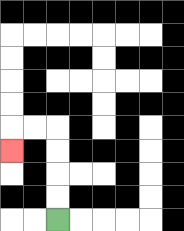{'start': '[2, 9]', 'end': '[0, 6]', 'path_directions': 'U,U,U,U,L,L,D', 'path_coordinates': '[[2, 9], [2, 8], [2, 7], [2, 6], [2, 5], [1, 5], [0, 5], [0, 6]]'}